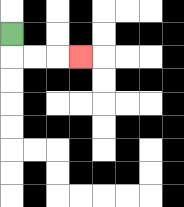{'start': '[0, 1]', 'end': '[3, 2]', 'path_directions': 'D,R,R,R', 'path_coordinates': '[[0, 1], [0, 2], [1, 2], [2, 2], [3, 2]]'}